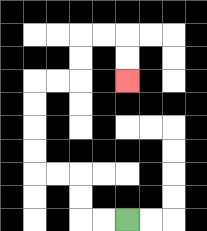{'start': '[5, 9]', 'end': '[5, 3]', 'path_directions': 'L,L,U,U,L,L,U,U,U,U,R,R,U,U,R,R,D,D', 'path_coordinates': '[[5, 9], [4, 9], [3, 9], [3, 8], [3, 7], [2, 7], [1, 7], [1, 6], [1, 5], [1, 4], [1, 3], [2, 3], [3, 3], [3, 2], [3, 1], [4, 1], [5, 1], [5, 2], [5, 3]]'}